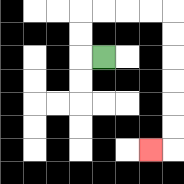{'start': '[4, 2]', 'end': '[6, 6]', 'path_directions': 'L,U,U,R,R,R,R,D,D,D,D,D,D,L', 'path_coordinates': '[[4, 2], [3, 2], [3, 1], [3, 0], [4, 0], [5, 0], [6, 0], [7, 0], [7, 1], [7, 2], [7, 3], [7, 4], [7, 5], [7, 6], [6, 6]]'}